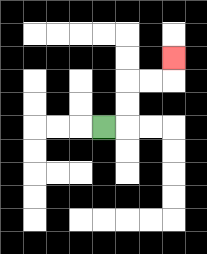{'start': '[4, 5]', 'end': '[7, 2]', 'path_directions': 'R,U,U,R,R,U', 'path_coordinates': '[[4, 5], [5, 5], [5, 4], [5, 3], [6, 3], [7, 3], [7, 2]]'}